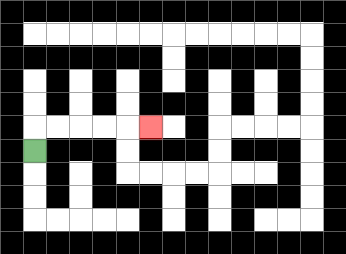{'start': '[1, 6]', 'end': '[6, 5]', 'path_directions': 'U,R,R,R,R,R', 'path_coordinates': '[[1, 6], [1, 5], [2, 5], [3, 5], [4, 5], [5, 5], [6, 5]]'}